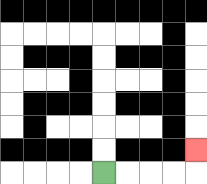{'start': '[4, 7]', 'end': '[8, 6]', 'path_directions': 'R,R,R,R,U', 'path_coordinates': '[[4, 7], [5, 7], [6, 7], [7, 7], [8, 7], [8, 6]]'}